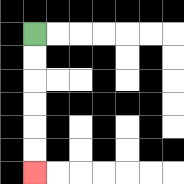{'start': '[1, 1]', 'end': '[1, 7]', 'path_directions': 'D,D,D,D,D,D', 'path_coordinates': '[[1, 1], [1, 2], [1, 3], [1, 4], [1, 5], [1, 6], [1, 7]]'}